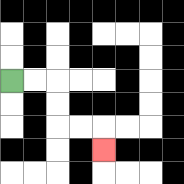{'start': '[0, 3]', 'end': '[4, 6]', 'path_directions': 'R,R,D,D,R,R,D', 'path_coordinates': '[[0, 3], [1, 3], [2, 3], [2, 4], [2, 5], [3, 5], [4, 5], [4, 6]]'}